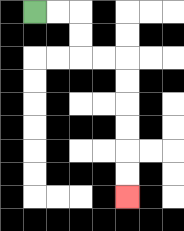{'start': '[1, 0]', 'end': '[5, 8]', 'path_directions': 'R,R,D,D,R,R,D,D,D,D,D,D', 'path_coordinates': '[[1, 0], [2, 0], [3, 0], [3, 1], [3, 2], [4, 2], [5, 2], [5, 3], [5, 4], [5, 5], [5, 6], [5, 7], [5, 8]]'}